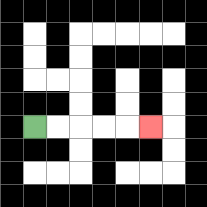{'start': '[1, 5]', 'end': '[6, 5]', 'path_directions': 'R,R,R,R,R', 'path_coordinates': '[[1, 5], [2, 5], [3, 5], [4, 5], [5, 5], [6, 5]]'}